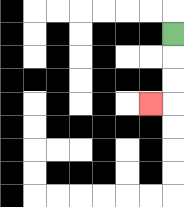{'start': '[7, 1]', 'end': '[6, 4]', 'path_directions': 'D,D,D,L', 'path_coordinates': '[[7, 1], [7, 2], [7, 3], [7, 4], [6, 4]]'}